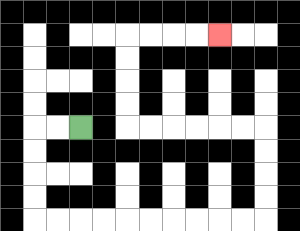{'start': '[3, 5]', 'end': '[9, 1]', 'path_directions': 'L,L,D,D,D,D,R,R,R,R,R,R,R,R,R,R,U,U,U,U,L,L,L,L,L,L,U,U,U,U,R,R,R,R', 'path_coordinates': '[[3, 5], [2, 5], [1, 5], [1, 6], [1, 7], [1, 8], [1, 9], [2, 9], [3, 9], [4, 9], [5, 9], [6, 9], [7, 9], [8, 9], [9, 9], [10, 9], [11, 9], [11, 8], [11, 7], [11, 6], [11, 5], [10, 5], [9, 5], [8, 5], [7, 5], [6, 5], [5, 5], [5, 4], [5, 3], [5, 2], [5, 1], [6, 1], [7, 1], [8, 1], [9, 1]]'}